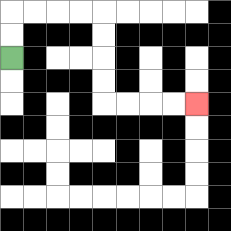{'start': '[0, 2]', 'end': '[8, 4]', 'path_directions': 'U,U,R,R,R,R,D,D,D,D,R,R,R,R', 'path_coordinates': '[[0, 2], [0, 1], [0, 0], [1, 0], [2, 0], [3, 0], [4, 0], [4, 1], [4, 2], [4, 3], [4, 4], [5, 4], [6, 4], [7, 4], [8, 4]]'}